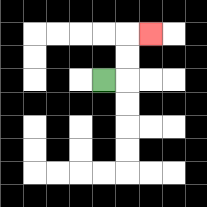{'start': '[4, 3]', 'end': '[6, 1]', 'path_directions': 'R,U,U,R', 'path_coordinates': '[[4, 3], [5, 3], [5, 2], [5, 1], [6, 1]]'}